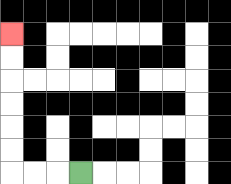{'start': '[3, 7]', 'end': '[0, 1]', 'path_directions': 'L,L,L,U,U,U,U,U,U', 'path_coordinates': '[[3, 7], [2, 7], [1, 7], [0, 7], [0, 6], [0, 5], [0, 4], [0, 3], [0, 2], [0, 1]]'}